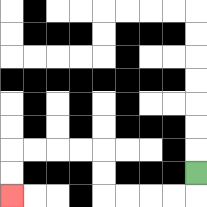{'start': '[8, 7]', 'end': '[0, 8]', 'path_directions': 'D,L,L,L,L,U,U,L,L,L,L,D,D', 'path_coordinates': '[[8, 7], [8, 8], [7, 8], [6, 8], [5, 8], [4, 8], [4, 7], [4, 6], [3, 6], [2, 6], [1, 6], [0, 6], [0, 7], [0, 8]]'}